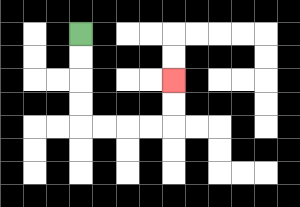{'start': '[3, 1]', 'end': '[7, 3]', 'path_directions': 'D,D,D,D,R,R,R,R,U,U', 'path_coordinates': '[[3, 1], [3, 2], [3, 3], [3, 4], [3, 5], [4, 5], [5, 5], [6, 5], [7, 5], [7, 4], [7, 3]]'}